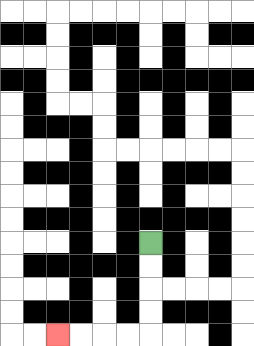{'start': '[6, 10]', 'end': '[2, 14]', 'path_directions': 'D,D,D,D,L,L,L,L', 'path_coordinates': '[[6, 10], [6, 11], [6, 12], [6, 13], [6, 14], [5, 14], [4, 14], [3, 14], [2, 14]]'}